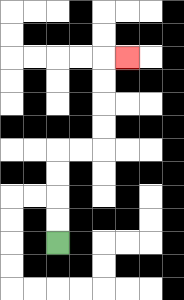{'start': '[2, 10]', 'end': '[5, 2]', 'path_directions': 'U,U,U,U,R,R,U,U,U,U,R', 'path_coordinates': '[[2, 10], [2, 9], [2, 8], [2, 7], [2, 6], [3, 6], [4, 6], [4, 5], [4, 4], [4, 3], [4, 2], [5, 2]]'}